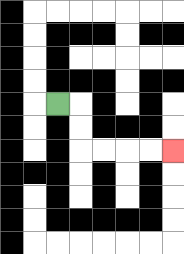{'start': '[2, 4]', 'end': '[7, 6]', 'path_directions': 'R,D,D,R,R,R,R', 'path_coordinates': '[[2, 4], [3, 4], [3, 5], [3, 6], [4, 6], [5, 6], [6, 6], [7, 6]]'}